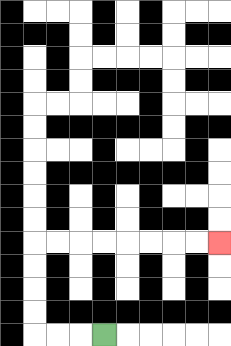{'start': '[4, 14]', 'end': '[9, 10]', 'path_directions': 'L,L,L,U,U,U,U,R,R,R,R,R,R,R,R', 'path_coordinates': '[[4, 14], [3, 14], [2, 14], [1, 14], [1, 13], [1, 12], [1, 11], [1, 10], [2, 10], [3, 10], [4, 10], [5, 10], [6, 10], [7, 10], [8, 10], [9, 10]]'}